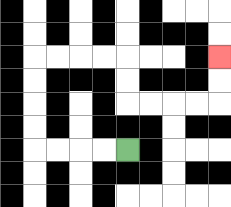{'start': '[5, 6]', 'end': '[9, 2]', 'path_directions': 'L,L,L,L,U,U,U,U,R,R,R,R,D,D,R,R,R,R,U,U', 'path_coordinates': '[[5, 6], [4, 6], [3, 6], [2, 6], [1, 6], [1, 5], [1, 4], [1, 3], [1, 2], [2, 2], [3, 2], [4, 2], [5, 2], [5, 3], [5, 4], [6, 4], [7, 4], [8, 4], [9, 4], [9, 3], [9, 2]]'}